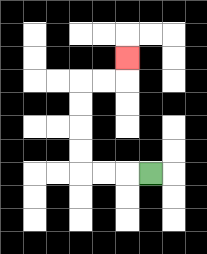{'start': '[6, 7]', 'end': '[5, 2]', 'path_directions': 'L,L,L,U,U,U,U,R,R,U', 'path_coordinates': '[[6, 7], [5, 7], [4, 7], [3, 7], [3, 6], [3, 5], [3, 4], [3, 3], [4, 3], [5, 3], [5, 2]]'}